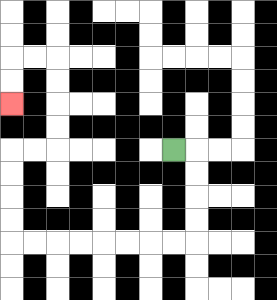{'start': '[7, 6]', 'end': '[0, 4]', 'path_directions': 'R,D,D,D,D,L,L,L,L,L,L,L,L,U,U,U,U,R,R,U,U,U,U,L,L,D,D', 'path_coordinates': '[[7, 6], [8, 6], [8, 7], [8, 8], [8, 9], [8, 10], [7, 10], [6, 10], [5, 10], [4, 10], [3, 10], [2, 10], [1, 10], [0, 10], [0, 9], [0, 8], [0, 7], [0, 6], [1, 6], [2, 6], [2, 5], [2, 4], [2, 3], [2, 2], [1, 2], [0, 2], [0, 3], [0, 4]]'}